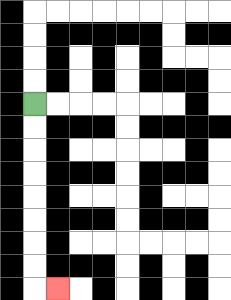{'start': '[1, 4]', 'end': '[2, 12]', 'path_directions': 'D,D,D,D,D,D,D,D,R', 'path_coordinates': '[[1, 4], [1, 5], [1, 6], [1, 7], [1, 8], [1, 9], [1, 10], [1, 11], [1, 12], [2, 12]]'}